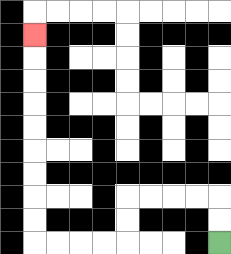{'start': '[9, 10]', 'end': '[1, 1]', 'path_directions': 'U,U,L,L,L,L,D,D,L,L,L,L,U,U,U,U,U,U,U,U,U', 'path_coordinates': '[[9, 10], [9, 9], [9, 8], [8, 8], [7, 8], [6, 8], [5, 8], [5, 9], [5, 10], [4, 10], [3, 10], [2, 10], [1, 10], [1, 9], [1, 8], [1, 7], [1, 6], [1, 5], [1, 4], [1, 3], [1, 2], [1, 1]]'}